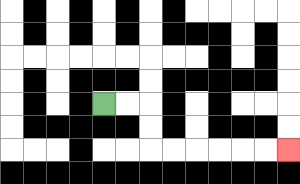{'start': '[4, 4]', 'end': '[12, 6]', 'path_directions': 'R,R,D,D,R,R,R,R,R,R', 'path_coordinates': '[[4, 4], [5, 4], [6, 4], [6, 5], [6, 6], [7, 6], [8, 6], [9, 6], [10, 6], [11, 6], [12, 6]]'}